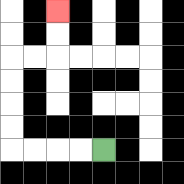{'start': '[4, 6]', 'end': '[2, 0]', 'path_directions': 'L,L,L,L,U,U,U,U,R,R,U,U', 'path_coordinates': '[[4, 6], [3, 6], [2, 6], [1, 6], [0, 6], [0, 5], [0, 4], [0, 3], [0, 2], [1, 2], [2, 2], [2, 1], [2, 0]]'}